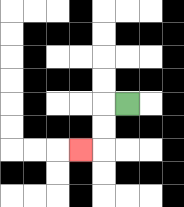{'start': '[5, 4]', 'end': '[3, 6]', 'path_directions': 'L,D,D,L', 'path_coordinates': '[[5, 4], [4, 4], [4, 5], [4, 6], [3, 6]]'}